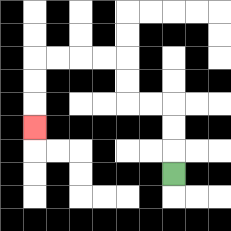{'start': '[7, 7]', 'end': '[1, 5]', 'path_directions': 'U,U,U,L,L,U,U,L,L,L,L,D,D,D', 'path_coordinates': '[[7, 7], [7, 6], [7, 5], [7, 4], [6, 4], [5, 4], [5, 3], [5, 2], [4, 2], [3, 2], [2, 2], [1, 2], [1, 3], [1, 4], [1, 5]]'}